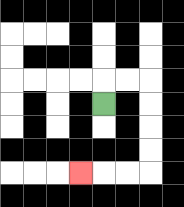{'start': '[4, 4]', 'end': '[3, 7]', 'path_directions': 'U,R,R,D,D,D,D,L,L,L', 'path_coordinates': '[[4, 4], [4, 3], [5, 3], [6, 3], [6, 4], [6, 5], [6, 6], [6, 7], [5, 7], [4, 7], [3, 7]]'}